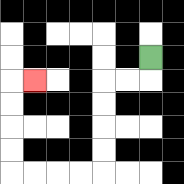{'start': '[6, 2]', 'end': '[1, 3]', 'path_directions': 'D,L,L,D,D,D,D,L,L,L,L,U,U,U,U,R', 'path_coordinates': '[[6, 2], [6, 3], [5, 3], [4, 3], [4, 4], [4, 5], [4, 6], [4, 7], [3, 7], [2, 7], [1, 7], [0, 7], [0, 6], [0, 5], [0, 4], [0, 3], [1, 3]]'}